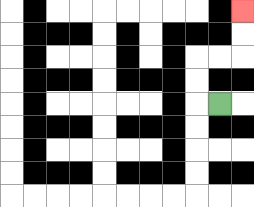{'start': '[9, 4]', 'end': '[10, 0]', 'path_directions': 'L,U,U,R,R,U,U', 'path_coordinates': '[[9, 4], [8, 4], [8, 3], [8, 2], [9, 2], [10, 2], [10, 1], [10, 0]]'}